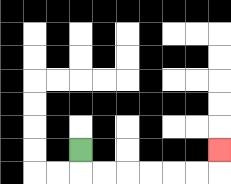{'start': '[3, 6]', 'end': '[9, 6]', 'path_directions': 'D,R,R,R,R,R,R,U', 'path_coordinates': '[[3, 6], [3, 7], [4, 7], [5, 7], [6, 7], [7, 7], [8, 7], [9, 7], [9, 6]]'}